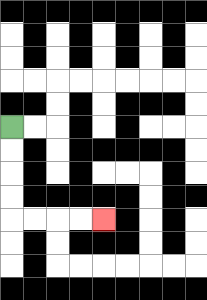{'start': '[0, 5]', 'end': '[4, 9]', 'path_directions': 'D,D,D,D,R,R,R,R', 'path_coordinates': '[[0, 5], [0, 6], [0, 7], [0, 8], [0, 9], [1, 9], [2, 9], [3, 9], [4, 9]]'}